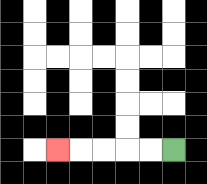{'start': '[7, 6]', 'end': '[2, 6]', 'path_directions': 'L,L,L,L,L', 'path_coordinates': '[[7, 6], [6, 6], [5, 6], [4, 6], [3, 6], [2, 6]]'}